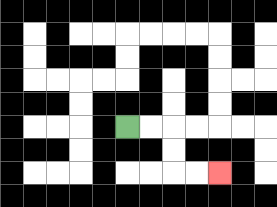{'start': '[5, 5]', 'end': '[9, 7]', 'path_directions': 'R,R,D,D,R,R', 'path_coordinates': '[[5, 5], [6, 5], [7, 5], [7, 6], [7, 7], [8, 7], [9, 7]]'}